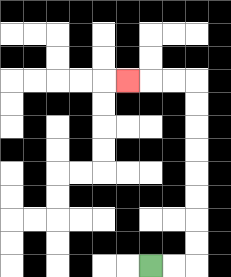{'start': '[6, 11]', 'end': '[5, 3]', 'path_directions': 'R,R,U,U,U,U,U,U,U,U,L,L,L', 'path_coordinates': '[[6, 11], [7, 11], [8, 11], [8, 10], [8, 9], [8, 8], [8, 7], [8, 6], [8, 5], [8, 4], [8, 3], [7, 3], [6, 3], [5, 3]]'}